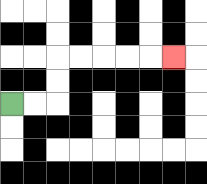{'start': '[0, 4]', 'end': '[7, 2]', 'path_directions': 'R,R,U,U,R,R,R,R,R', 'path_coordinates': '[[0, 4], [1, 4], [2, 4], [2, 3], [2, 2], [3, 2], [4, 2], [5, 2], [6, 2], [7, 2]]'}